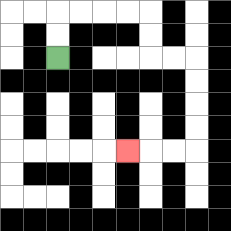{'start': '[2, 2]', 'end': '[5, 6]', 'path_directions': 'U,U,R,R,R,R,D,D,R,R,D,D,D,D,L,L,L', 'path_coordinates': '[[2, 2], [2, 1], [2, 0], [3, 0], [4, 0], [5, 0], [6, 0], [6, 1], [6, 2], [7, 2], [8, 2], [8, 3], [8, 4], [8, 5], [8, 6], [7, 6], [6, 6], [5, 6]]'}